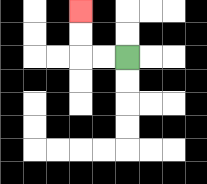{'start': '[5, 2]', 'end': '[3, 0]', 'path_directions': 'L,L,U,U', 'path_coordinates': '[[5, 2], [4, 2], [3, 2], [3, 1], [3, 0]]'}